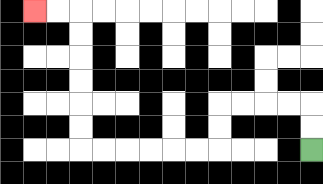{'start': '[13, 6]', 'end': '[1, 0]', 'path_directions': 'U,U,L,L,L,L,D,D,L,L,L,L,L,L,U,U,U,U,U,U,L,L', 'path_coordinates': '[[13, 6], [13, 5], [13, 4], [12, 4], [11, 4], [10, 4], [9, 4], [9, 5], [9, 6], [8, 6], [7, 6], [6, 6], [5, 6], [4, 6], [3, 6], [3, 5], [3, 4], [3, 3], [3, 2], [3, 1], [3, 0], [2, 0], [1, 0]]'}